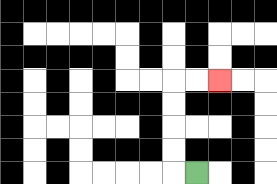{'start': '[8, 7]', 'end': '[9, 3]', 'path_directions': 'L,U,U,U,U,R,R', 'path_coordinates': '[[8, 7], [7, 7], [7, 6], [7, 5], [7, 4], [7, 3], [8, 3], [9, 3]]'}